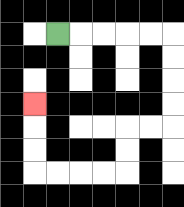{'start': '[2, 1]', 'end': '[1, 4]', 'path_directions': 'R,R,R,R,R,D,D,D,D,L,L,D,D,L,L,L,L,U,U,U', 'path_coordinates': '[[2, 1], [3, 1], [4, 1], [5, 1], [6, 1], [7, 1], [7, 2], [7, 3], [7, 4], [7, 5], [6, 5], [5, 5], [5, 6], [5, 7], [4, 7], [3, 7], [2, 7], [1, 7], [1, 6], [1, 5], [1, 4]]'}